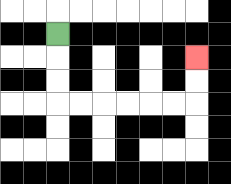{'start': '[2, 1]', 'end': '[8, 2]', 'path_directions': 'D,D,D,R,R,R,R,R,R,U,U', 'path_coordinates': '[[2, 1], [2, 2], [2, 3], [2, 4], [3, 4], [4, 4], [5, 4], [6, 4], [7, 4], [8, 4], [8, 3], [8, 2]]'}